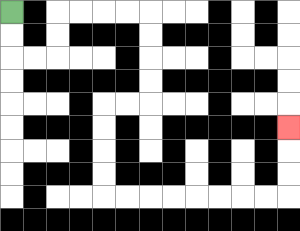{'start': '[0, 0]', 'end': '[12, 5]', 'path_directions': 'D,D,R,R,U,U,R,R,R,R,D,D,D,D,L,L,D,D,D,D,R,R,R,R,R,R,R,R,U,U,U', 'path_coordinates': '[[0, 0], [0, 1], [0, 2], [1, 2], [2, 2], [2, 1], [2, 0], [3, 0], [4, 0], [5, 0], [6, 0], [6, 1], [6, 2], [6, 3], [6, 4], [5, 4], [4, 4], [4, 5], [4, 6], [4, 7], [4, 8], [5, 8], [6, 8], [7, 8], [8, 8], [9, 8], [10, 8], [11, 8], [12, 8], [12, 7], [12, 6], [12, 5]]'}